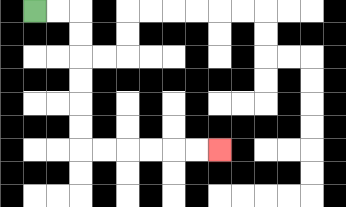{'start': '[1, 0]', 'end': '[9, 6]', 'path_directions': 'R,R,D,D,D,D,D,D,R,R,R,R,R,R', 'path_coordinates': '[[1, 0], [2, 0], [3, 0], [3, 1], [3, 2], [3, 3], [3, 4], [3, 5], [3, 6], [4, 6], [5, 6], [6, 6], [7, 6], [8, 6], [9, 6]]'}